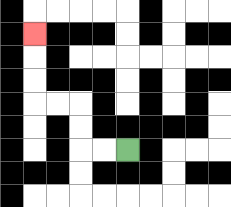{'start': '[5, 6]', 'end': '[1, 1]', 'path_directions': 'L,L,U,U,L,L,U,U,U', 'path_coordinates': '[[5, 6], [4, 6], [3, 6], [3, 5], [3, 4], [2, 4], [1, 4], [1, 3], [1, 2], [1, 1]]'}